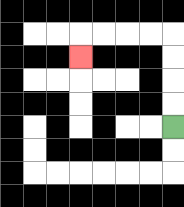{'start': '[7, 5]', 'end': '[3, 2]', 'path_directions': 'U,U,U,U,L,L,L,L,D', 'path_coordinates': '[[7, 5], [7, 4], [7, 3], [7, 2], [7, 1], [6, 1], [5, 1], [4, 1], [3, 1], [3, 2]]'}